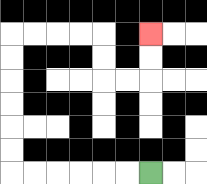{'start': '[6, 7]', 'end': '[6, 1]', 'path_directions': 'L,L,L,L,L,L,U,U,U,U,U,U,R,R,R,R,D,D,R,R,U,U', 'path_coordinates': '[[6, 7], [5, 7], [4, 7], [3, 7], [2, 7], [1, 7], [0, 7], [0, 6], [0, 5], [0, 4], [0, 3], [0, 2], [0, 1], [1, 1], [2, 1], [3, 1], [4, 1], [4, 2], [4, 3], [5, 3], [6, 3], [6, 2], [6, 1]]'}